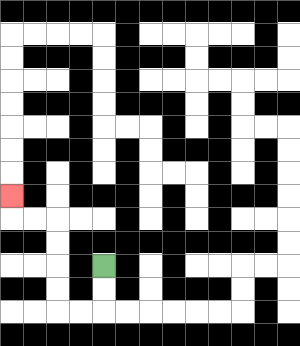{'start': '[4, 11]', 'end': '[0, 8]', 'path_directions': 'D,D,L,L,U,U,U,U,L,L,U', 'path_coordinates': '[[4, 11], [4, 12], [4, 13], [3, 13], [2, 13], [2, 12], [2, 11], [2, 10], [2, 9], [1, 9], [0, 9], [0, 8]]'}